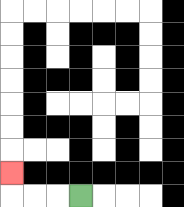{'start': '[3, 8]', 'end': '[0, 7]', 'path_directions': 'L,L,L,U', 'path_coordinates': '[[3, 8], [2, 8], [1, 8], [0, 8], [0, 7]]'}